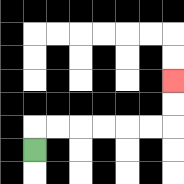{'start': '[1, 6]', 'end': '[7, 3]', 'path_directions': 'U,R,R,R,R,R,R,U,U', 'path_coordinates': '[[1, 6], [1, 5], [2, 5], [3, 5], [4, 5], [5, 5], [6, 5], [7, 5], [7, 4], [7, 3]]'}